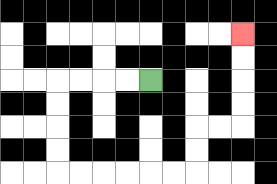{'start': '[6, 3]', 'end': '[10, 1]', 'path_directions': 'L,L,L,L,D,D,D,D,R,R,R,R,R,R,U,U,R,R,U,U,U,U', 'path_coordinates': '[[6, 3], [5, 3], [4, 3], [3, 3], [2, 3], [2, 4], [2, 5], [2, 6], [2, 7], [3, 7], [4, 7], [5, 7], [6, 7], [7, 7], [8, 7], [8, 6], [8, 5], [9, 5], [10, 5], [10, 4], [10, 3], [10, 2], [10, 1]]'}